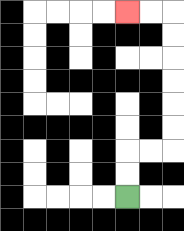{'start': '[5, 8]', 'end': '[5, 0]', 'path_directions': 'U,U,R,R,U,U,U,U,U,U,L,L', 'path_coordinates': '[[5, 8], [5, 7], [5, 6], [6, 6], [7, 6], [7, 5], [7, 4], [7, 3], [7, 2], [7, 1], [7, 0], [6, 0], [5, 0]]'}